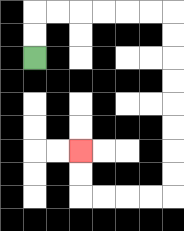{'start': '[1, 2]', 'end': '[3, 6]', 'path_directions': 'U,U,R,R,R,R,R,R,D,D,D,D,D,D,D,D,L,L,L,L,U,U', 'path_coordinates': '[[1, 2], [1, 1], [1, 0], [2, 0], [3, 0], [4, 0], [5, 0], [6, 0], [7, 0], [7, 1], [7, 2], [7, 3], [7, 4], [7, 5], [7, 6], [7, 7], [7, 8], [6, 8], [5, 8], [4, 8], [3, 8], [3, 7], [3, 6]]'}